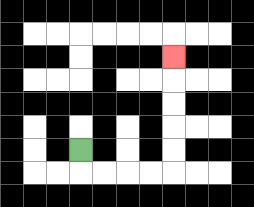{'start': '[3, 6]', 'end': '[7, 2]', 'path_directions': 'D,R,R,R,R,U,U,U,U,U', 'path_coordinates': '[[3, 6], [3, 7], [4, 7], [5, 7], [6, 7], [7, 7], [7, 6], [7, 5], [7, 4], [7, 3], [7, 2]]'}